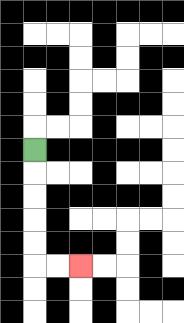{'start': '[1, 6]', 'end': '[3, 11]', 'path_directions': 'D,D,D,D,D,R,R', 'path_coordinates': '[[1, 6], [1, 7], [1, 8], [1, 9], [1, 10], [1, 11], [2, 11], [3, 11]]'}